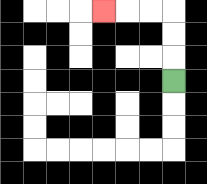{'start': '[7, 3]', 'end': '[4, 0]', 'path_directions': 'U,U,U,L,L,L', 'path_coordinates': '[[7, 3], [7, 2], [7, 1], [7, 0], [6, 0], [5, 0], [4, 0]]'}